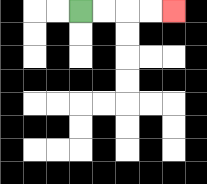{'start': '[3, 0]', 'end': '[7, 0]', 'path_directions': 'R,R,R,R', 'path_coordinates': '[[3, 0], [4, 0], [5, 0], [6, 0], [7, 0]]'}